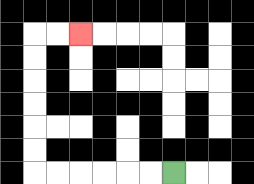{'start': '[7, 7]', 'end': '[3, 1]', 'path_directions': 'L,L,L,L,L,L,U,U,U,U,U,U,R,R', 'path_coordinates': '[[7, 7], [6, 7], [5, 7], [4, 7], [3, 7], [2, 7], [1, 7], [1, 6], [1, 5], [1, 4], [1, 3], [1, 2], [1, 1], [2, 1], [3, 1]]'}